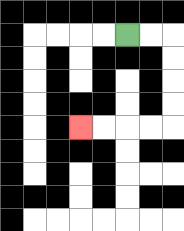{'start': '[5, 1]', 'end': '[3, 5]', 'path_directions': 'R,R,D,D,D,D,L,L,L,L', 'path_coordinates': '[[5, 1], [6, 1], [7, 1], [7, 2], [7, 3], [7, 4], [7, 5], [6, 5], [5, 5], [4, 5], [3, 5]]'}